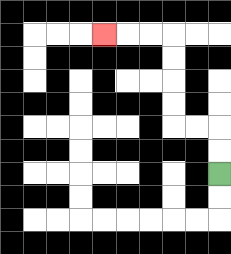{'start': '[9, 7]', 'end': '[4, 1]', 'path_directions': 'U,U,L,L,U,U,U,U,L,L,L', 'path_coordinates': '[[9, 7], [9, 6], [9, 5], [8, 5], [7, 5], [7, 4], [7, 3], [7, 2], [7, 1], [6, 1], [5, 1], [4, 1]]'}